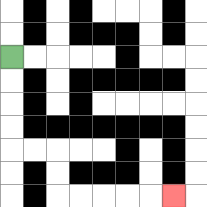{'start': '[0, 2]', 'end': '[7, 8]', 'path_directions': 'D,D,D,D,R,R,D,D,R,R,R,R,R', 'path_coordinates': '[[0, 2], [0, 3], [0, 4], [0, 5], [0, 6], [1, 6], [2, 6], [2, 7], [2, 8], [3, 8], [4, 8], [5, 8], [6, 8], [7, 8]]'}